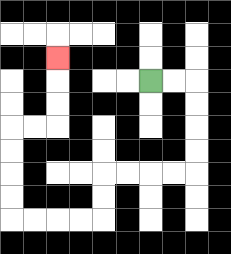{'start': '[6, 3]', 'end': '[2, 2]', 'path_directions': 'R,R,D,D,D,D,L,L,L,L,D,D,L,L,L,L,U,U,U,U,R,R,U,U,U', 'path_coordinates': '[[6, 3], [7, 3], [8, 3], [8, 4], [8, 5], [8, 6], [8, 7], [7, 7], [6, 7], [5, 7], [4, 7], [4, 8], [4, 9], [3, 9], [2, 9], [1, 9], [0, 9], [0, 8], [0, 7], [0, 6], [0, 5], [1, 5], [2, 5], [2, 4], [2, 3], [2, 2]]'}